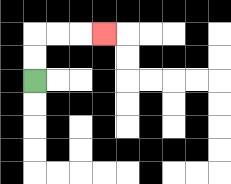{'start': '[1, 3]', 'end': '[4, 1]', 'path_directions': 'U,U,R,R,R', 'path_coordinates': '[[1, 3], [1, 2], [1, 1], [2, 1], [3, 1], [4, 1]]'}